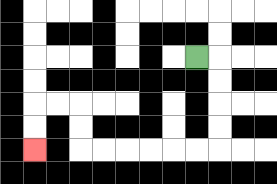{'start': '[8, 2]', 'end': '[1, 6]', 'path_directions': 'R,D,D,D,D,L,L,L,L,L,L,U,U,L,L,D,D', 'path_coordinates': '[[8, 2], [9, 2], [9, 3], [9, 4], [9, 5], [9, 6], [8, 6], [7, 6], [6, 6], [5, 6], [4, 6], [3, 6], [3, 5], [3, 4], [2, 4], [1, 4], [1, 5], [1, 6]]'}